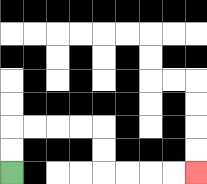{'start': '[0, 7]', 'end': '[8, 7]', 'path_directions': 'U,U,R,R,R,R,D,D,R,R,R,R', 'path_coordinates': '[[0, 7], [0, 6], [0, 5], [1, 5], [2, 5], [3, 5], [4, 5], [4, 6], [4, 7], [5, 7], [6, 7], [7, 7], [8, 7]]'}